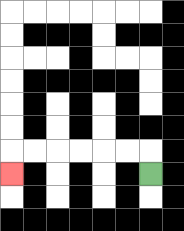{'start': '[6, 7]', 'end': '[0, 7]', 'path_directions': 'U,L,L,L,L,L,L,D', 'path_coordinates': '[[6, 7], [6, 6], [5, 6], [4, 6], [3, 6], [2, 6], [1, 6], [0, 6], [0, 7]]'}